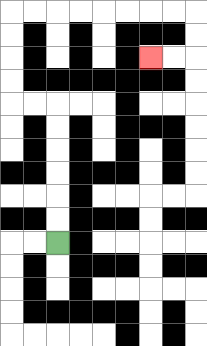{'start': '[2, 10]', 'end': '[6, 2]', 'path_directions': 'U,U,U,U,U,U,L,L,U,U,U,U,R,R,R,R,R,R,R,R,D,D,L,L', 'path_coordinates': '[[2, 10], [2, 9], [2, 8], [2, 7], [2, 6], [2, 5], [2, 4], [1, 4], [0, 4], [0, 3], [0, 2], [0, 1], [0, 0], [1, 0], [2, 0], [3, 0], [4, 0], [5, 0], [6, 0], [7, 0], [8, 0], [8, 1], [8, 2], [7, 2], [6, 2]]'}